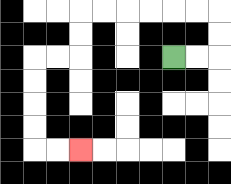{'start': '[7, 2]', 'end': '[3, 6]', 'path_directions': 'R,R,U,U,L,L,L,L,L,L,D,D,L,L,D,D,D,D,R,R', 'path_coordinates': '[[7, 2], [8, 2], [9, 2], [9, 1], [9, 0], [8, 0], [7, 0], [6, 0], [5, 0], [4, 0], [3, 0], [3, 1], [3, 2], [2, 2], [1, 2], [1, 3], [1, 4], [1, 5], [1, 6], [2, 6], [3, 6]]'}